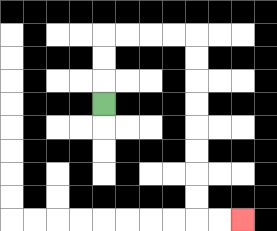{'start': '[4, 4]', 'end': '[10, 9]', 'path_directions': 'U,U,U,R,R,R,R,D,D,D,D,D,D,D,D,R,R', 'path_coordinates': '[[4, 4], [4, 3], [4, 2], [4, 1], [5, 1], [6, 1], [7, 1], [8, 1], [8, 2], [8, 3], [8, 4], [8, 5], [8, 6], [8, 7], [8, 8], [8, 9], [9, 9], [10, 9]]'}